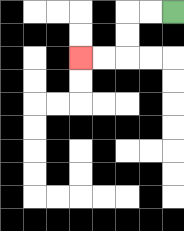{'start': '[7, 0]', 'end': '[3, 2]', 'path_directions': 'L,L,D,D,L,L', 'path_coordinates': '[[7, 0], [6, 0], [5, 0], [5, 1], [5, 2], [4, 2], [3, 2]]'}